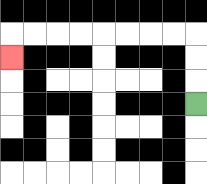{'start': '[8, 4]', 'end': '[0, 2]', 'path_directions': 'U,U,U,L,L,L,L,L,L,L,L,D', 'path_coordinates': '[[8, 4], [8, 3], [8, 2], [8, 1], [7, 1], [6, 1], [5, 1], [4, 1], [3, 1], [2, 1], [1, 1], [0, 1], [0, 2]]'}